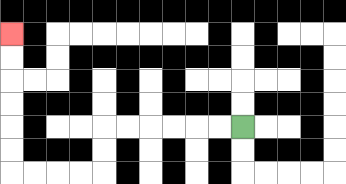{'start': '[10, 5]', 'end': '[0, 1]', 'path_directions': 'L,L,L,L,L,L,D,D,L,L,L,L,U,U,U,U,U,U', 'path_coordinates': '[[10, 5], [9, 5], [8, 5], [7, 5], [6, 5], [5, 5], [4, 5], [4, 6], [4, 7], [3, 7], [2, 7], [1, 7], [0, 7], [0, 6], [0, 5], [0, 4], [0, 3], [0, 2], [0, 1]]'}